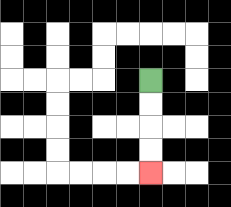{'start': '[6, 3]', 'end': '[6, 7]', 'path_directions': 'D,D,D,D', 'path_coordinates': '[[6, 3], [6, 4], [6, 5], [6, 6], [6, 7]]'}